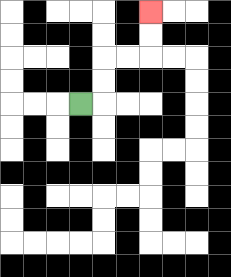{'start': '[3, 4]', 'end': '[6, 0]', 'path_directions': 'R,U,U,R,R,U,U', 'path_coordinates': '[[3, 4], [4, 4], [4, 3], [4, 2], [5, 2], [6, 2], [6, 1], [6, 0]]'}